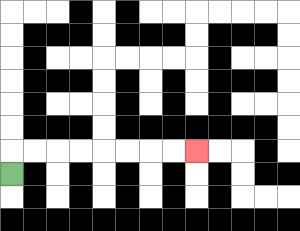{'start': '[0, 7]', 'end': '[8, 6]', 'path_directions': 'U,R,R,R,R,R,R,R,R', 'path_coordinates': '[[0, 7], [0, 6], [1, 6], [2, 6], [3, 6], [4, 6], [5, 6], [6, 6], [7, 6], [8, 6]]'}